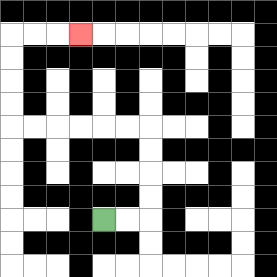{'start': '[4, 9]', 'end': '[3, 1]', 'path_directions': 'R,R,U,U,U,U,L,L,L,L,L,L,U,U,U,U,R,R,R', 'path_coordinates': '[[4, 9], [5, 9], [6, 9], [6, 8], [6, 7], [6, 6], [6, 5], [5, 5], [4, 5], [3, 5], [2, 5], [1, 5], [0, 5], [0, 4], [0, 3], [0, 2], [0, 1], [1, 1], [2, 1], [3, 1]]'}